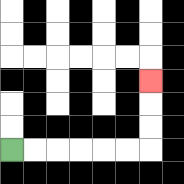{'start': '[0, 6]', 'end': '[6, 3]', 'path_directions': 'R,R,R,R,R,R,U,U,U', 'path_coordinates': '[[0, 6], [1, 6], [2, 6], [3, 6], [4, 6], [5, 6], [6, 6], [6, 5], [6, 4], [6, 3]]'}